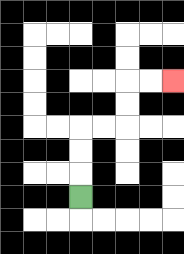{'start': '[3, 8]', 'end': '[7, 3]', 'path_directions': 'U,U,U,R,R,U,U,R,R', 'path_coordinates': '[[3, 8], [3, 7], [3, 6], [3, 5], [4, 5], [5, 5], [5, 4], [5, 3], [6, 3], [7, 3]]'}